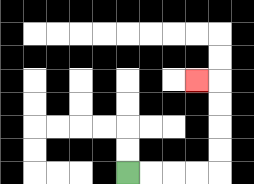{'start': '[5, 7]', 'end': '[8, 3]', 'path_directions': 'R,R,R,R,U,U,U,U,L', 'path_coordinates': '[[5, 7], [6, 7], [7, 7], [8, 7], [9, 7], [9, 6], [9, 5], [9, 4], [9, 3], [8, 3]]'}